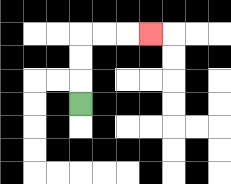{'start': '[3, 4]', 'end': '[6, 1]', 'path_directions': 'U,U,U,R,R,R', 'path_coordinates': '[[3, 4], [3, 3], [3, 2], [3, 1], [4, 1], [5, 1], [6, 1]]'}